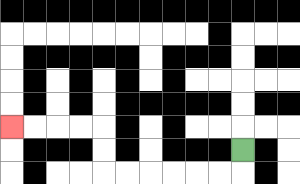{'start': '[10, 6]', 'end': '[0, 5]', 'path_directions': 'D,L,L,L,L,L,L,U,U,L,L,L,L', 'path_coordinates': '[[10, 6], [10, 7], [9, 7], [8, 7], [7, 7], [6, 7], [5, 7], [4, 7], [4, 6], [4, 5], [3, 5], [2, 5], [1, 5], [0, 5]]'}